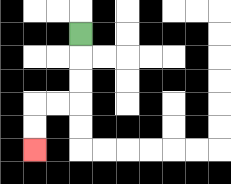{'start': '[3, 1]', 'end': '[1, 6]', 'path_directions': 'D,D,D,L,L,D,D', 'path_coordinates': '[[3, 1], [3, 2], [3, 3], [3, 4], [2, 4], [1, 4], [1, 5], [1, 6]]'}